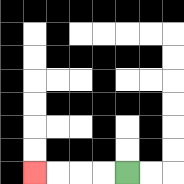{'start': '[5, 7]', 'end': '[1, 7]', 'path_directions': 'L,L,L,L', 'path_coordinates': '[[5, 7], [4, 7], [3, 7], [2, 7], [1, 7]]'}